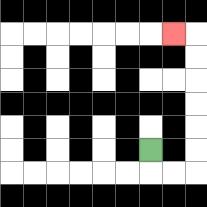{'start': '[6, 6]', 'end': '[7, 1]', 'path_directions': 'D,R,R,U,U,U,U,U,U,L', 'path_coordinates': '[[6, 6], [6, 7], [7, 7], [8, 7], [8, 6], [8, 5], [8, 4], [8, 3], [8, 2], [8, 1], [7, 1]]'}